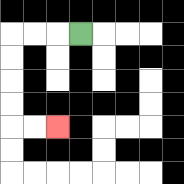{'start': '[3, 1]', 'end': '[2, 5]', 'path_directions': 'L,L,L,D,D,D,D,R,R', 'path_coordinates': '[[3, 1], [2, 1], [1, 1], [0, 1], [0, 2], [0, 3], [0, 4], [0, 5], [1, 5], [2, 5]]'}